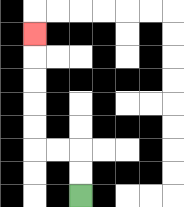{'start': '[3, 8]', 'end': '[1, 1]', 'path_directions': 'U,U,L,L,U,U,U,U,U', 'path_coordinates': '[[3, 8], [3, 7], [3, 6], [2, 6], [1, 6], [1, 5], [1, 4], [1, 3], [1, 2], [1, 1]]'}